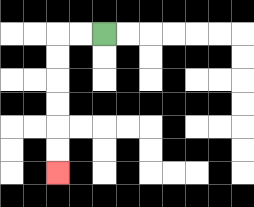{'start': '[4, 1]', 'end': '[2, 7]', 'path_directions': 'L,L,D,D,D,D,D,D', 'path_coordinates': '[[4, 1], [3, 1], [2, 1], [2, 2], [2, 3], [2, 4], [2, 5], [2, 6], [2, 7]]'}